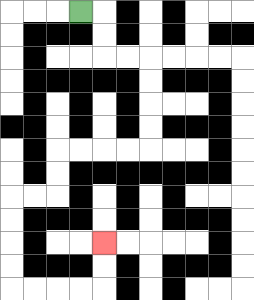{'start': '[3, 0]', 'end': '[4, 10]', 'path_directions': 'R,D,D,R,R,D,D,D,D,L,L,L,L,D,D,L,L,D,D,D,D,R,R,R,R,U,U', 'path_coordinates': '[[3, 0], [4, 0], [4, 1], [4, 2], [5, 2], [6, 2], [6, 3], [6, 4], [6, 5], [6, 6], [5, 6], [4, 6], [3, 6], [2, 6], [2, 7], [2, 8], [1, 8], [0, 8], [0, 9], [0, 10], [0, 11], [0, 12], [1, 12], [2, 12], [3, 12], [4, 12], [4, 11], [4, 10]]'}